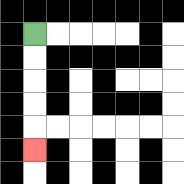{'start': '[1, 1]', 'end': '[1, 6]', 'path_directions': 'D,D,D,D,D', 'path_coordinates': '[[1, 1], [1, 2], [1, 3], [1, 4], [1, 5], [1, 6]]'}